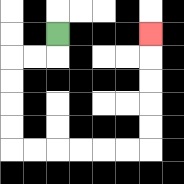{'start': '[2, 1]', 'end': '[6, 1]', 'path_directions': 'D,L,L,D,D,D,D,R,R,R,R,R,R,U,U,U,U,U', 'path_coordinates': '[[2, 1], [2, 2], [1, 2], [0, 2], [0, 3], [0, 4], [0, 5], [0, 6], [1, 6], [2, 6], [3, 6], [4, 6], [5, 6], [6, 6], [6, 5], [6, 4], [6, 3], [6, 2], [6, 1]]'}